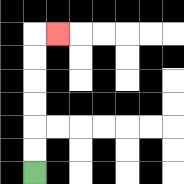{'start': '[1, 7]', 'end': '[2, 1]', 'path_directions': 'U,U,U,U,U,U,R', 'path_coordinates': '[[1, 7], [1, 6], [1, 5], [1, 4], [1, 3], [1, 2], [1, 1], [2, 1]]'}